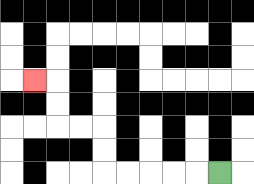{'start': '[9, 7]', 'end': '[1, 3]', 'path_directions': 'L,L,L,L,L,U,U,L,L,U,U,L', 'path_coordinates': '[[9, 7], [8, 7], [7, 7], [6, 7], [5, 7], [4, 7], [4, 6], [4, 5], [3, 5], [2, 5], [2, 4], [2, 3], [1, 3]]'}